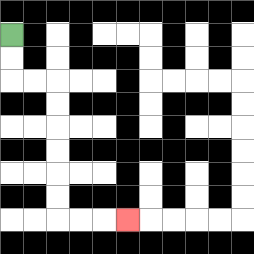{'start': '[0, 1]', 'end': '[5, 9]', 'path_directions': 'D,D,R,R,D,D,D,D,D,D,R,R,R', 'path_coordinates': '[[0, 1], [0, 2], [0, 3], [1, 3], [2, 3], [2, 4], [2, 5], [2, 6], [2, 7], [2, 8], [2, 9], [3, 9], [4, 9], [5, 9]]'}